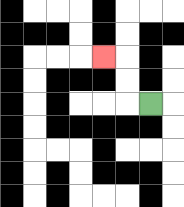{'start': '[6, 4]', 'end': '[4, 2]', 'path_directions': 'L,U,U,L', 'path_coordinates': '[[6, 4], [5, 4], [5, 3], [5, 2], [4, 2]]'}